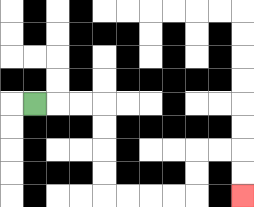{'start': '[1, 4]', 'end': '[10, 8]', 'path_directions': 'R,R,R,D,D,D,D,R,R,R,R,U,U,R,R,D,D', 'path_coordinates': '[[1, 4], [2, 4], [3, 4], [4, 4], [4, 5], [4, 6], [4, 7], [4, 8], [5, 8], [6, 8], [7, 8], [8, 8], [8, 7], [8, 6], [9, 6], [10, 6], [10, 7], [10, 8]]'}